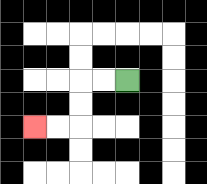{'start': '[5, 3]', 'end': '[1, 5]', 'path_directions': 'L,L,D,D,L,L', 'path_coordinates': '[[5, 3], [4, 3], [3, 3], [3, 4], [3, 5], [2, 5], [1, 5]]'}